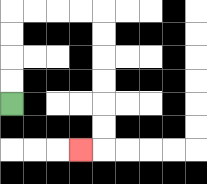{'start': '[0, 4]', 'end': '[3, 6]', 'path_directions': 'U,U,U,U,R,R,R,R,D,D,D,D,D,D,L', 'path_coordinates': '[[0, 4], [0, 3], [0, 2], [0, 1], [0, 0], [1, 0], [2, 0], [3, 0], [4, 0], [4, 1], [4, 2], [4, 3], [4, 4], [4, 5], [4, 6], [3, 6]]'}